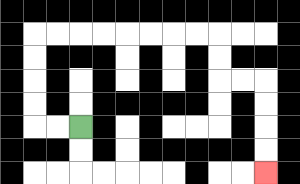{'start': '[3, 5]', 'end': '[11, 7]', 'path_directions': 'L,L,U,U,U,U,R,R,R,R,R,R,R,R,D,D,R,R,D,D,D,D', 'path_coordinates': '[[3, 5], [2, 5], [1, 5], [1, 4], [1, 3], [1, 2], [1, 1], [2, 1], [3, 1], [4, 1], [5, 1], [6, 1], [7, 1], [8, 1], [9, 1], [9, 2], [9, 3], [10, 3], [11, 3], [11, 4], [11, 5], [11, 6], [11, 7]]'}